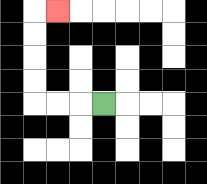{'start': '[4, 4]', 'end': '[2, 0]', 'path_directions': 'L,L,L,U,U,U,U,R', 'path_coordinates': '[[4, 4], [3, 4], [2, 4], [1, 4], [1, 3], [1, 2], [1, 1], [1, 0], [2, 0]]'}